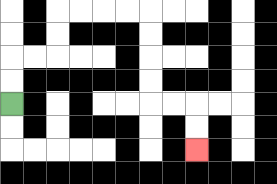{'start': '[0, 4]', 'end': '[8, 6]', 'path_directions': 'U,U,R,R,U,U,R,R,R,R,D,D,D,D,R,R,D,D', 'path_coordinates': '[[0, 4], [0, 3], [0, 2], [1, 2], [2, 2], [2, 1], [2, 0], [3, 0], [4, 0], [5, 0], [6, 0], [6, 1], [6, 2], [6, 3], [6, 4], [7, 4], [8, 4], [8, 5], [8, 6]]'}